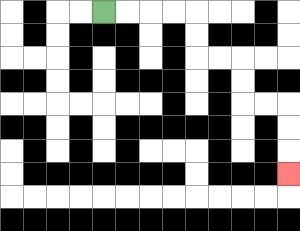{'start': '[4, 0]', 'end': '[12, 7]', 'path_directions': 'R,R,R,R,D,D,R,R,D,D,R,R,D,D,D', 'path_coordinates': '[[4, 0], [5, 0], [6, 0], [7, 0], [8, 0], [8, 1], [8, 2], [9, 2], [10, 2], [10, 3], [10, 4], [11, 4], [12, 4], [12, 5], [12, 6], [12, 7]]'}